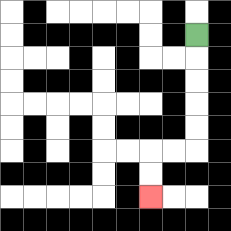{'start': '[8, 1]', 'end': '[6, 8]', 'path_directions': 'D,D,D,D,D,L,L,D,D', 'path_coordinates': '[[8, 1], [8, 2], [8, 3], [8, 4], [8, 5], [8, 6], [7, 6], [6, 6], [6, 7], [6, 8]]'}